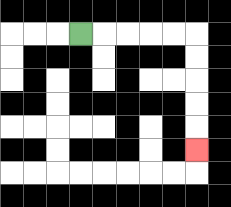{'start': '[3, 1]', 'end': '[8, 6]', 'path_directions': 'R,R,R,R,R,D,D,D,D,D', 'path_coordinates': '[[3, 1], [4, 1], [5, 1], [6, 1], [7, 1], [8, 1], [8, 2], [8, 3], [8, 4], [8, 5], [8, 6]]'}